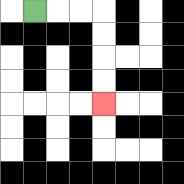{'start': '[1, 0]', 'end': '[4, 4]', 'path_directions': 'R,R,R,D,D,D,D', 'path_coordinates': '[[1, 0], [2, 0], [3, 0], [4, 0], [4, 1], [4, 2], [4, 3], [4, 4]]'}